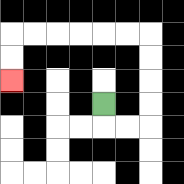{'start': '[4, 4]', 'end': '[0, 3]', 'path_directions': 'D,R,R,U,U,U,U,L,L,L,L,L,L,D,D', 'path_coordinates': '[[4, 4], [4, 5], [5, 5], [6, 5], [6, 4], [6, 3], [6, 2], [6, 1], [5, 1], [4, 1], [3, 1], [2, 1], [1, 1], [0, 1], [0, 2], [0, 3]]'}